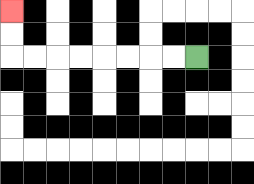{'start': '[8, 2]', 'end': '[0, 0]', 'path_directions': 'L,L,L,L,L,L,L,L,U,U', 'path_coordinates': '[[8, 2], [7, 2], [6, 2], [5, 2], [4, 2], [3, 2], [2, 2], [1, 2], [0, 2], [0, 1], [0, 0]]'}